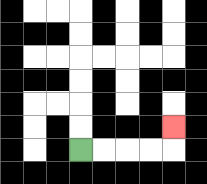{'start': '[3, 6]', 'end': '[7, 5]', 'path_directions': 'R,R,R,R,U', 'path_coordinates': '[[3, 6], [4, 6], [5, 6], [6, 6], [7, 6], [7, 5]]'}